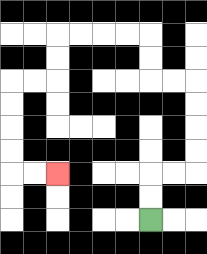{'start': '[6, 9]', 'end': '[2, 7]', 'path_directions': 'U,U,R,R,U,U,U,U,L,L,U,U,L,L,L,L,D,D,L,L,D,D,D,D,R,R', 'path_coordinates': '[[6, 9], [6, 8], [6, 7], [7, 7], [8, 7], [8, 6], [8, 5], [8, 4], [8, 3], [7, 3], [6, 3], [6, 2], [6, 1], [5, 1], [4, 1], [3, 1], [2, 1], [2, 2], [2, 3], [1, 3], [0, 3], [0, 4], [0, 5], [0, 6], [0, 7], [1, 7], [2, 7]]'}